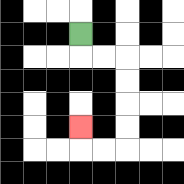{'start': '[3, 1]', 'end': '[3, 5]', 'path_directions': 'D,R,R,D,D,D,D,L,L,U', 'path_coordinates': '[[3, 1], [3, 2], [4, 2], [5, 2], [5, 3], [5, 4], [5, 5], [5, 6], [4, 6], [3, 6], [3, 5]]'}